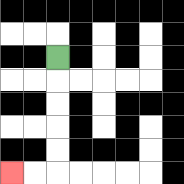{'start': '[2, 2]', 'end': '[0, 7]', 'path_directions': 'D,D,D,D,D,L,L', 'path_coordinates': '[[2, 2], [2, 3], [2, 4], [2, 5], [2, 6], [2, 7], [1, 7], [0, 7]]'}